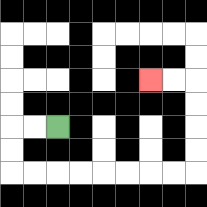{'start': '[2, 5]', 'end': '[6, 3]', 'path_directions': 'L,L,D,D,R,R,R,R,R,R,R,R,U,U,U,U,L,L', 'path_coordinates': '[[2, 5], [1, 5], [0, 5], [0, 6], [0, 7], [1, 7], [2, 7], [3, 7], [4, 7], [5, 7], [6, 7], [7, 7], [8, 7], [8, 6], [8, 5], [8, 4], [8, 3], [7, 3], [6, 3]]'}